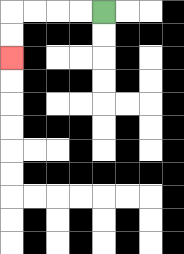{'start': '[4, 0]', 'end': '[0, 2]', 'path_directions': 'L,L,L,L,D,D', 'path_coordinates': '[[4, 0], [3, 0], [2, 0], [1, 0], [0, 0], [0, 1], [0, 2]]'}